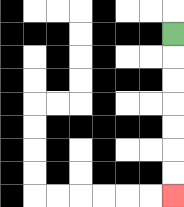{'start': '[7, 1]', 'end': '[7, 8]', 'path_directions': 'D,D,D,D,D,D,D', 'path_coordinates': '[[7, 1], [7, 2], [7, 3], [7, 4], [7, 5], [7, 6], [7, 7], [7, 8]]'}